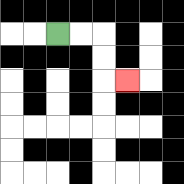{'start': '[2, 1]', 'end': '[5, 3]', 'path_directions': 'R,R,D,D,R', 'path_coordinates': '[[2, 1], [3, 1], [4, 1], [4, 2], [4, 3], [5, 3]]'}